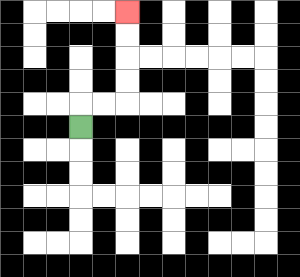{'start': '[3, 5]', 'end': '[5, 0]', 'path_directions': 'U,R,R,U,U,U,U', 'path_coordinates': '[[3, 5], [3, 4], [4, 4], [5, 4], [5, 3], [5, 2], [5, 1], [5, 0]]'}